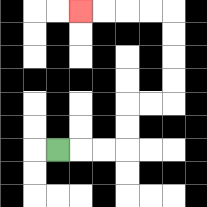{'start': '[2, 6]', 'end': '[3, 0]', 'path_directions': 'R,R,R,U,U,R,R,U,U,U,U,L,L,L,L', 'path_coordinates': '[[2, 6], [3, 6], [4, 6], [5, 6], [5, 5], [5, 4], [6, 4], [7, 4], [7, 3], [7, 2], [7, 1], [7, 0], [6, 0], [5, 0], [4, 0], [3, 0]]'}